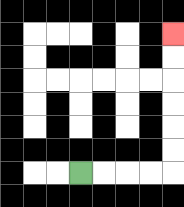{'start': '[3, 7]', 'end': '[7, 1]', 'path_directions': 'R,R,R,R,U,U,U,U,U,U', 'path_coordinates': '[[3, 7], [4, 7], [5, 7], [6, 7], [7, 7], [7, 6], [7, 5], [7, 4], [7, 3], [7, 2], [7, 1]]'}